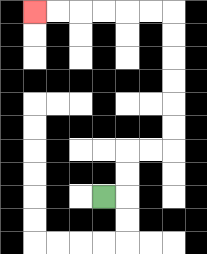{'start': '[4, 8]', 'end': '[1, 0]', 'path_directions': 'R,U,U,R,R,U,U,U,U,U,U,L,L,L,L,L,L', 'path_coordinates': '[[4, 8], [5, 8], [5, 7], [5, 6], [6, 6], [7, 6], [7, 5], [7, 4], [7, 3], [7, 2], [7, 1], [7, 0], [6, 0], [5, 0], [4, 0], [3, 0], [2, 0], [1, 0]]'}